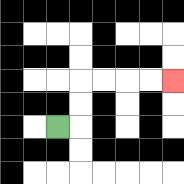{'start': '[2, 5]', 'end': '[7, 3]', 'path_directions': 'R,U,U,R,R,R,R', 'path_coordinates': '[[2, 5], [3, 5], [3, 4], [3, 3], [4, 3], [5, 3], [6, 3], [7, 3]]'}